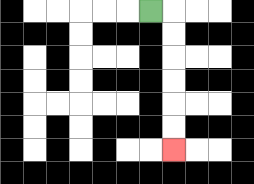{'start': '[6, 0]', 'end': '[7, 6]', 'path_directions': 'R,D,D,D,D,D,D', 'path_coordinates': '[[6, 0], [7, 0], [7, 1], [7, 2], [7, 3], [7, 4], [7, 5], [7, 6]]'}